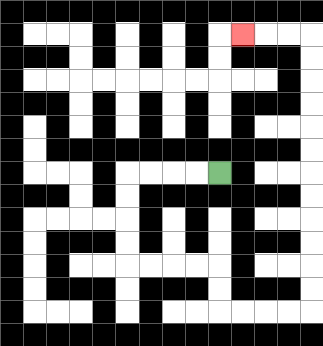{'start': '[9, 7]', 'end': '[10, 1]', 'path_directions': 'L,L,L,L,D,D,D,D,R,R,R,R,D,D,R,R,R,R,U,U,U,U,U,U,U,U,U,U,U,U,L,L,L', 'path_coordinates': '[[9, 7], [8, 7], [7, 7], [6, 7], [5, 7], [5, 8], [5, 9], [5, 10], [5, 11], [6, 11], [7, 11], [8, 11], [9, 11], [9, 12], [9, 13], [10, 13], [11, 13], [12, 13], [13, 13], [13, 12], [13, 11], [13, 10], [13, 9], [13, 8], [13, 7], [13, 6], [13, 5], [13, 4], [13, 3], [13, 2], [13, 1], [12, 1], [11, 1], [10, 1]]'}